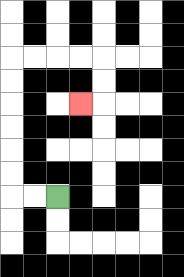{'start': '[2, 8]', 'end': '[3, 4]', 'path_directions': 'L,L,U,U,U,U,U,U,R,R,R,R,D,D,L', 'path_coordinates': '[[2, 8], [1, 8], [0, 8], [0, 7], [0, 6], [0, 5], [0, 4], [0, 3], [0, 2], [1, 2], [2, 2], [3, 2], [4, 2], [4, 3], [4, 4], [3, 4]]'}